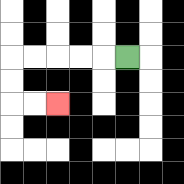{'start': '[5, 2]', 'end': '[2, 4]', 'path_directions': 'L,L,L,L,L,D,D,R,R', 'path_coordinates': '[[5, 2], [4, 2], [3, 2], [2, 2], [1, 2], [0, 2], [0, 3], [0, 4], [1, 4], [2, 4]]'}